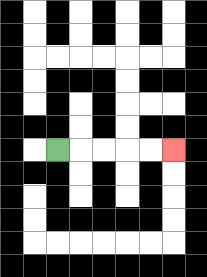{'start': '[2, 6]', 'end': '[7, 6]', 'path_directions': 'R,R,R,R,R', 'path_coordinates': '[[2, 6], [3, 6], [4, 6], [5, 6], [6, 6], [7, 6]]'}